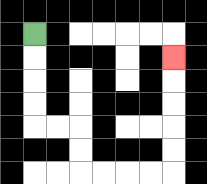{'start': '[1, 1]', 'end': '[7, 2]', 'path_directions': 'D,D,D,D,R,R,D,D,R,R,R,R,U,U,U,U,U', 'path_coordinates': '[[1, 1], [1, 2], [1, 3], [1, 4], [1, 5], [2, 5], [3, 5], [3, 6], [3, 7], [4, 7], [5, 7], [6, 7], [7, 7], [7, 6], [7, 5], [7, 4], [7, 3], [7, 2]]'}